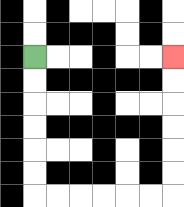{'start': '[1, 2]', 'end': '[7, 2]', 'path_directions': 'D,D,D,D,D,D,R,R,R,R,R,R,U,U,U,U,U,U', 'path_coordinates': '[[1, 2], [1, 3], [1, 4], [1, 5], [1, 6], [1, 7], [1, 8], [2, 8], [3, 8], [4, 8], [5, 8], [6, 8], [7, 8], [7, 7], [7, 6], [7, 5], [7, 4], [7, 3], [7, 2]]'}